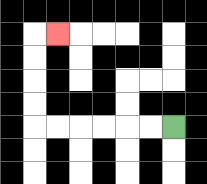{'start': '[7, 5]', 'end': '[2, 1]', 'path_directions': 'L,L,L,L,L,L,U,U,U,U,R', 'path_coordinates': '[[7, 5], [6, 5], [5, 5], [4, 5], [3, 5], [2, 5], [1, 5], [1, 4], [1, 3], [1, 2], [1, 1], [2, 1]]'}